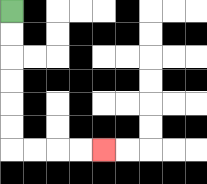{'start': '[0, 0]', 'end': '[4, 6]', 'path_directions': 'D,D,D,D,D,D,R,R,R,R', 'path_coordinates': '[[0, 0], [0, 1], [0, 2], [0, 3], [0, 4], [0, 5], [0, 6], [1, 6], [2, 6], [3, 6], [4, 6]]'}